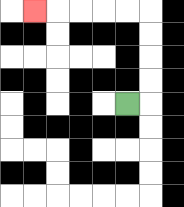{'start': '[5, 4]', 'end': '[1, 0]', 'path_directions': 'R,U,U,U,U,L,L,L,L,L', 'path_coordinates': '[[5, 4], [6, 4], [6, 3], [6, 2], [6, 1], [6, 0], [5, 0], [4, 0], [3, 0], [2, 0], [1, 0]]'}